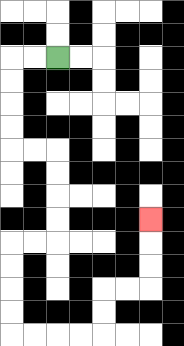{'start': '[2, 2]', 'end': '[6, 9]', 'path_directions': 'L,L,D,D,D,D,R,R,D,D,D,D,L,L,D,D,D,D,R,R,R,R,U,U,R,R,U,U,U', 'path_coordinates': '[[2, 2], [1, 2], [0, 2], [0, 3], [0, 4], [0, 5], [0, 6], [1, 6], [2, 6], [2, 7], [2, 8], [2, 9], [2, 10], [1, 10], [0, 10], [0, 11], [0, 12], [0, 13], [0, 14], [1, 14], [2, 14], [3, 14], [4, 14], [4, 13], [4, 12], [5, 12], [6, 12], [6, 11], [6, 10], [6, 9]]'}